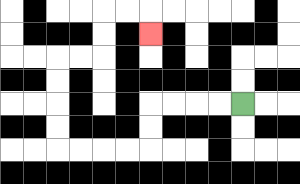{'start': '[10, 4]', 'end': '[6, 1]', 'path_directions': 'L,L,L,L,D,D,L,L,L,L,U,U,U,U,R,R,U,U,R,R,D', 'path_coordinates': '[[10, 4], [9, 4], [8, 4], [7, 4], [6, 4], [6, 5], [6, 6], [5, 6], [4, 6], [3, 6], [2, 6], [2, 5], [2, 4], [2, 3], [2, 2], [3, 2], [4, 2], [4, 1], [4, 0], [5, 0], [6, 0], [6, 1]]'}